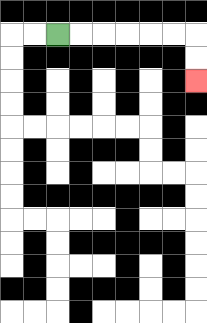{'start': '[2, 1]', 'end': '[8, 3]', 'path_directions': 'R,R,R,R,R,R,D,D', 'path_coordinates': '[[2, 1], [3, 1], [4, 1], [5, 1], [6, 1], [7, 1], [8, 1], [8, 2], [8, 3]]'}